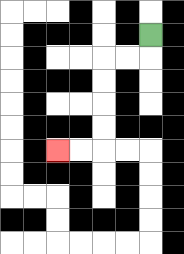{'start': '[6, 1]', 'end': '[2, 6]', 'path_directions': 'D,L,L,D,D,D,D,L,L', 'path_coordinates': '[[6, 1], [6, 2], [5, 2], [4, 2], [4, 3], [4, 4], [4, 5], [4, 6], [3, 6], [2, 6]]'}